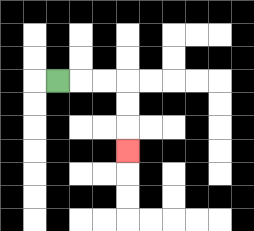{'start': '[2, 3]', 'end': '[5, 6]', 'path_directions': 'R,R,R,D,D,D', 'path_coordinates': '[[2, 3], [3, 3], [4, 3], [5, 3], [5, 4], [5, 5], [5, 6]]'}